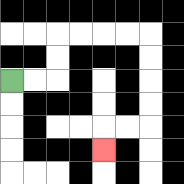{'start': '[0, 3]', 'end': '[4, 6]', 'path_directions': 'R,R,U,U,R,R,R,R,D,D,D,D,L,L,D', 'path_coordinates': '[[0, 3], [1, 3], [2, 3], [2, 2], [2, 1], [3, 1], [4, 1], [5, 1], [6, 1], [6, 2], [6, 3], [6, 4], [6, 5], [5, 5], [4, 5], [4, 6]]'}